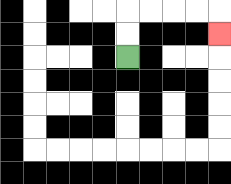{'start': '[5, 2]', 'end': '[9, 1]', 'path_directions': 'U,U,R,R,R,R,D', 'path_coordinates': '[[5, 2], [5, 1], [5, 0], [6, 0], [7, 0], [8, 0], [9, 0], [9, 1]]'}